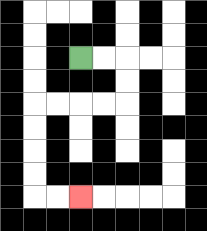{'start': '[3, 2]', 'end': '[3, 8]', 'path_directions': 'R,R,D,D,L,L,L,L,D,D,D,D,R,R', 'path_coordinates': '[[3, 2], [4, 2], [5, 2], [5, 3], [5, 4], [4, 4], [3, 4], [2, 4], [1, 4], [1, 5], [1, 6], [1, 7], [1, 8], [2, 8], [3, 8]]'}